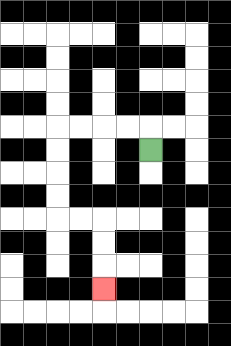{'start': '[6, 6]', 'end': '[4, 12]', 'path_directions': 'U,L,L,L,L,D,D,D,D,R,R,D,D,D', 'path_coordinates': '[[6, 6], [6, 5], [5, 5], [4, 5], [3, 5], [2, 5], [2, 6], [2, 7], [2, 8], [2, 9], [3, 9], [4, 9], [4, 10], [4, 11], [4, 12]]'}